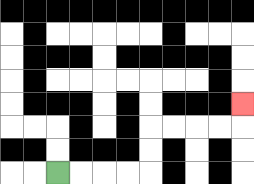{'start': '[2, 7]', 'end': '[10, 4]', 'path_directions': 'R,R,R,R,U,U,R,R,R,R,U', 'path_coordinates': '[[2, 7], [3, 7], [4, 7], [5, 7], [6, 7], [6, 6], [6, 5], [7, 5], [8, 5], [9, 5], [10, 5], [10, 4]]'}